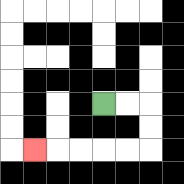{'start': '[4, 4]', 'end': '[1, 6]', 'path_directions': 'R,R,D,D,L,L,L,L,L', 'path_coordinates': '[[4, 4], [5, 4], [6, 4], [6, 5], [6, 6], [5, 6], [4, 6], [3, 6], [2, 6], [1, 6]]'}